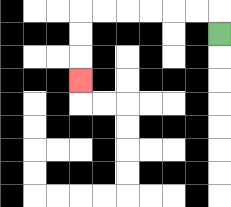{'start': '[9, 1]', 'end': '[3, 3]', 'path_directions': 'U,L,L,L,L,L,L,D,D,D', 'path_coordinates': '[[9, 1], [9, 0], [8, 0], [7, 0], [6, 0], [5, 0], [4, 0], [3, 0], [3, 1], [3, 2], [3, 3]]'}